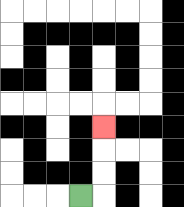{'start': '[3, 8]', 'end': '[4, 5]', 'path_directions': 'R,U,U,U', 'path_coordinates': '[[3, 8], [4, 8], [4, 7], [4, 6], [4, 5]]'}